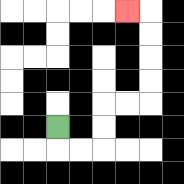{'start': '[2, 5]', 'end': '[5, 0]', 'path_directions': 'D,R,R,U,U,R,R,U,U,U,U,L', 'path_coordinates': '[[2, 5], [2, 6], [3, 6], [4, 6], [4, 5], [4, 4], [5, 4], [6, 4], [6, 3], [6, 2], [6, 1], [6, 0], [5, 0]]'}